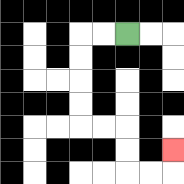{'start': '[5, 1]', 'end': '[7, 6]', 'path_directions': 'L,L,D,D,D,D,R,R,D,D,R,R,U', 'path_coordinates': '[[5, 1], [4, 1], [3, 1], [3, 2], [3, 3], [3, 4], [3, 5], [4, 5], [5, 5], [5, 6], [5, 7], [6, 7], [7, 7], [7, 6]]'}